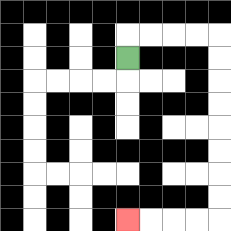{'start': '[5, 2]', 'end': '[5, 9]', 'path_directions': 'U,R,R,R,R,D,D,D,D,D,D,D,D,L,L,L,L', 'path_coordinates': '[[5, 2], [5, 1], [6, 1], [7, 1], [8, 1], [9, 1], [9, 2], [9, 3], [9, 4], [9, 5], [9, 6], [9, 7], [9, 8], [9, 9], [8, 9], [7, 9], [6, 9], [5, 9]]'}